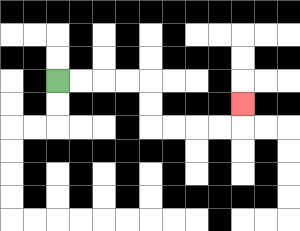{'start': '[2, 3]', 'end': '[10, 4]', 'path_directions': 'R,R,R,R,D,D,R,R,R,R,U', 'path_coordinates': '[[2, 3], [3, 3], [4, 3], [5, 3], [6, 3], [6, 4], [6, 5], [7, 5], [8, 5], [9, 5], [10, 5], [10, 4]]'}